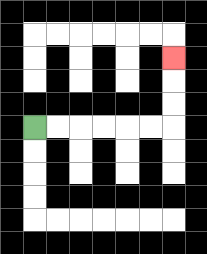{'start': '[1, 5]', 'end': '[7, 2]', 'path_directions': 'R,R,R,R,R,R,U,U,U', 'path_coordinates': '[[1, 5], [2, 5], [3, 5], [4, 5], [5, 5], [6, 5], [7, 5], [7, 4], [7, 3], [7, 2]]'}